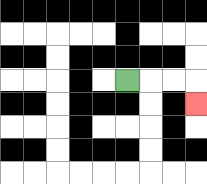{'start': '[5, 3]', 'end': '[8, 4]', 'path_directions': 'R,R,R,D', 'path_coordinates': '[[5, 3], [6, 3], [7, 3], [8, 3], [8, 4]]'}